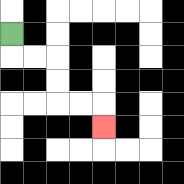{'start': '[0, 1]', 'end': '[4, 5]', 'path_directions': 'D,R,R,D,D,R,R,D', 'path_coordinates': '[[0, 1], [0, 2], [1, 2], [2, 2], [2, 3], [2, 4], [3, 4], [4, 4], [4, 5]]'}